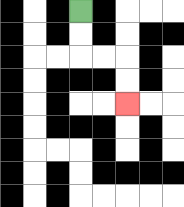{'start': '[3, 0]', 'end': '[5, 4]', 'path_directions': 'D,D,R,R,D,D', 'path_coordinates': '[[3, 0], [3, 1], [3, 2], [4, 2], [5, 2], [5, 3], [5, 4]]'}